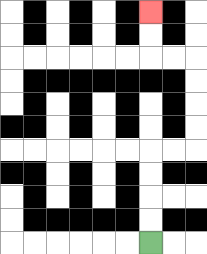{'start': '[6, 10]', 'end': '[6, 0]', 'path_directions': 'U,U,U,U,R,R,U,U,U,U,L,L,U,U', 'path_coordinates': '[[6, 10], [6, 9], [6, 8], [6, 7], [6, 6], [7, 6], [8, 6], [8, 5], [8, 4], [8, 3], [8, 2], [7, 2], [6, 2], [6, 1], [6, 0]]'}